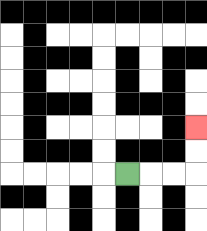{'start': '[5, 7]', 'end': '[8, 5]', 'path_directions': 'R,R,R,U,U', 'path_coordinates': '[[5, 7], [6, 7], [7, 7], [8, 7], [8, 6], [8, 5]]'}